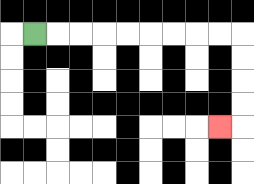{'start': '[1, 1]', 'end': '[9, 5]', 'path_directions': 'R,R,R,R,R,R,R,R,R,D,D,D,D,L', 'path_coordinates': '[[1, 1], [2, 1], [3, 1], [4, 1], [5, 1], [6, 1], [7, 1], [8, 1], [9, 1], [10, 1], [10, 2], [10, 3], [10, 4], [10, 5], [9, 5]]'}